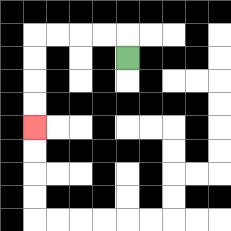{'start': '[5, 2]', 'end': '[1, 5]', 'path_directions': 'U,L,L,L,L,D,D,D,D', 'path_coordinates': '[[5, 2], [5, 1], [4, 1], [3, 1], [2, 1], [1, 1], [1, 2], [1, 3], [1, 4], [1, 5]]'}